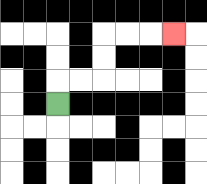{'start': '[2, 4]', 'end': '[7, 1]', 'path_directions': 'U,R,R,U,U,R,R,R', 'path_coordinates': '[[2, 4], [2, 3], [3, 3], [4, 3], [4, 2], [4, 1], [5, 1], [6, 1], [7, 1]]'}